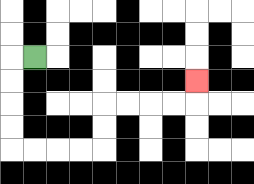{'start': '[1, 2]', 'end': '[8, 3]', 'path_directions': 'L,D,D,D,D,R,R,R,R,U,U,R,R,R,R,U', 'path_coordinates': '[[1, 2], [0, 2], [0, 3], [0, 4], [0, 5], [0, 6], [1, 6], [2, 6], [3, 6], [4, 6], [4, 5], [4, 4], [5, 4], [6, 4], [7, 4], [8, 4], [8, 3]]'}